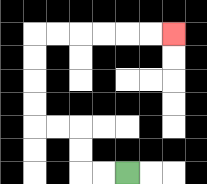{'start': '[5, 7]', 'end': '[7, 1]', 'path_directions': 'L,L,U,U,L,L,U,U,U,U,R,R,R,R,R,R', 'path_coordinates': '[[5, 7], [4, 7], [3, 7], [3, 6], [3, 5], [2, 5], [1, 5], [1, 4], [1, 3], [1, 2], [1, 1], [2, 1], [3, 1], [4, 1], [5, 1], [6, 1], [7, 1]]'}